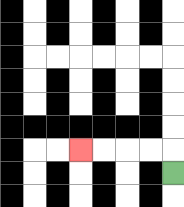{'start': '[7, 7]', 'end': '[3, 6]', 'path_directions': 'U,L,L,L,L', 'path_coordinates': '[[7, 7], [7, 6], [6, 6], [5, 6], [4, 6], [3, 6]]'}